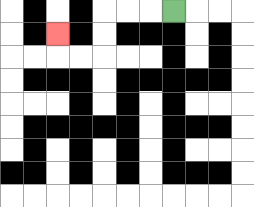{'start': '[7, 0]', 'end': '[2, 1]', 'path_directions': 'L,L,L,D,D,L,L,U', 'path_coordinates': '[[7, 0], [6, 0], [5, 0], [4, 0], [4, 1], [4, 2], [3, 2], [2, 2], [2, 1]]'}